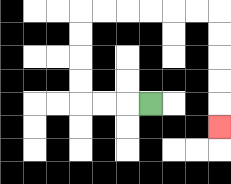{'start': '[6, 4]', 'end': '[9, 5]', 'path_directions': 'L,L,L,U,U,U,U,R,R,R,R,R,R,D,D,D,D,D', 'path_coordinates': '[[6, 4], [5, 4], [4, 4], [3, 4], [3, 3], [3, 2], [3, 1], [3, 0], [4, 0], [5, 0], [6, 0], [7, 0], [8, 0], [9, 0], [9, 1], [9, 2], [9, 3], [9, 4], [9, 5]]'}